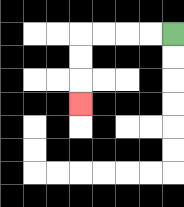{'start': '[7, 1]', 'end': '[3, 4]', 'path_directions': 'L,L,L,L,D,D,D', 'path_coordinates': '[[7, 1], [6, 1], [5, 1], [4, 1], [3, 1], [3, 2], [3, 3], [3, 4]]'}